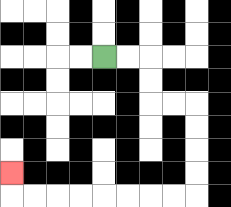{'start': '[4, 2]', 'end': '[0, 7]', 'path_directions': 'R,R,D,D,R,R,D,D,D,D,L,L,L,L,L,L,L,L,U', 'path_coordinates': '[[4, 2], [5, 2], [6, 2], [6, 3], [6, 4], [7, 4], [8, 4], [8, 5], [8, 6], [8, 7], [8, 8], [7, 8], [6, 8], [5, 8], [4, 8], [3, 8], [2, 8], [1, 8], [0, 8], [0, 7]]'}